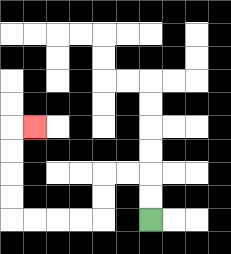{'start': '[6, 9]', 'end': '[1, 5]', 'path_directions': 'U,U,L,L,D,D,L,L,L,L,U,U,U,U,R', 'path_coordinates': '[[6, 9], [6, 8], [6, 7], [5, 7], [4, 7], [4, 8], [4, 9], [3, 9], [2, 9], [1, 9], [0, 9], [0, 8], [0, 7], [0, 6], [0, 5], [1, 5]]'}